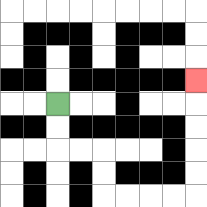{'start': '[2, 4]', 'end': '[8, 3]', 'path_directions': 'D,D,R,R,D,D,R,R,R,R,U,U,U,U,U', 'path_coordinates': '[[2, 4], [2, 5], [2, 6], [3, 6], [4, 6], [4, 7], [4, 8], [5, 8], [6, 8], [7, 8], [8, 8], [8, 7], [8, 6], [8, 5], [8, 4], [8, 3]]'}